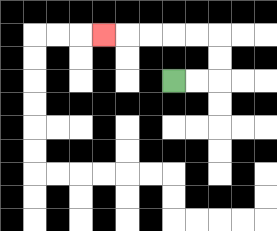{'start': '[7, 3]', 'end': '[4, 1]', 'path_directions': 'R,R,U,U,L,L,L,L,L', 'path_coordinates': '[[7, 3], [8, 3], [9, 3], [9, 2], [9, 1], [8, 1], [7, 1], [6, 1], [5, 1], [4, 1]]'}